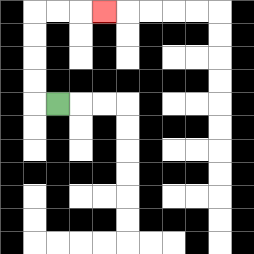{'start': '[2, 4]', 'end': '[4, 0]', 'path_directions': 'L,U,U,U,U,R,R,R', 'path_coordinates': '[[2, 4], [1, 4], [1, 3], [1, 2], [1, 1], [1, 0], [2, 0], [3, 0], [4, 0]]'}